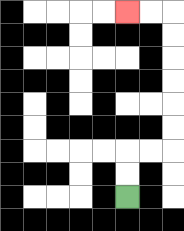{'start': '[5, 8]', 'end': '[5, 0]', 'path_directions': 'U,U,R,R,U,U,U,U,U,U,L,L', 'path_coordinates': '[[5, 8], [5, 7], [5, 6], [6, 6], [7, 6], [7, 5], [7, 4], [7, 3], [7, 2], [7, 1], [7, 0], [6, 0], [5, 0]]'}